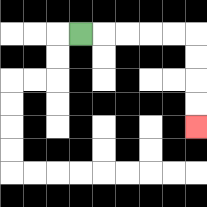{'start': '[3, 1]', 'end': '[8, 5]', 'path_directions': 'R,R,R,R,R,D,D,D,D', 'path_coordinates': '[[3, 1], [4, 1], [5, 1], [6, 1], [7, 1], [8, 1], [8, 2], [8, 3], [8, 4], [8, 5]]'}